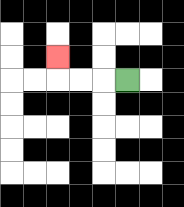{'start': '[5, 3]', 'end': '[2, 2]', 'path_directions': 'L,L,L,U', 'path_coordinates': '[[5, 3], [4, 3], [3, 3], [2, 3], [2, 2]]'}